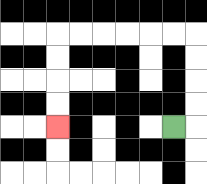{'start': '[7, 5]', 'end': '[2, 5]', 'path_directions': 'R,U,U,U,U,L,L,L,L,L,L,D,D,D,D', 'path_coordinates': '[[7, 5], [8, 5], [8, 4], [8, 3], [8, 2], [8, 1], [7, 1], [6, 1], [5, 1], [4, 1], [3, 1], [2, 1], [2, 2], [2, 3], [2, 4], [2, 5]]'}